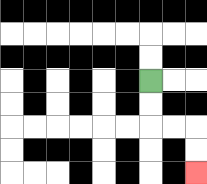{'start': '[6, 3]', 'end': '[8, 7]', 'path_directions': 'D,D,R,R,D,D', 'path_coordinates': '[[6, 3], [6, 4], [6, 5], [7, 5], [8, 5], [8, 6], [8, 7]]'}